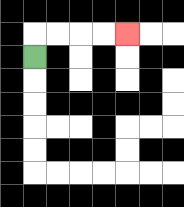{'start': '[1, 2]', 'end': '[5, 1]', 'path_directions': 'U,R,R,R,R', 'path_coordinates': '[[1, 2], [1, 1], [2, 1], [3, 1], [4, 1], [5, 1]]'}